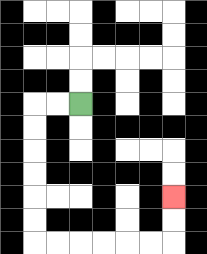{'start': '[3, 4]', 'end': '[7, 8]', 'path_directions': 'L,L,D,D,D,D,D,D,R,R,R,R,R,R,U,U', 'path_coordinates': '[[3, 4], [2, 4], [1, 4], [1, 5], [1, 6], [1, 7], [1, 8], [1, 9], [1, 10], [2, 10], [3, 10], [4, 10], [5, 10], [6, 10], [7, 10], [7, 9], [7, 8]]'}